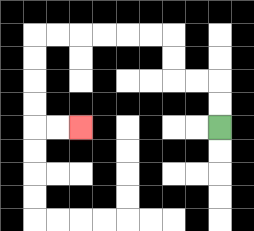{'start': '[9, 5]', 'end': '[3, 5]', 'path_directions': 'U,U,L,L,U,U,L,L,L,L,L,L,D,D,D,D,R,R', 'path_coordinates': '[[9, 5], [9, 4], [9, 3], [8, 3], [7, 3], [7, 2], [7, 1], [6, 1], [5, 1], [4, 1], [3, 1], [2, 1], [1, 1], [1, 2], [1, 3], [1, 4], [1, 5], [2, 5], [3, 5]]'}